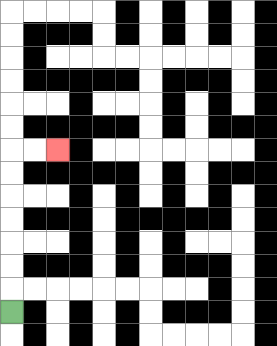{'start': '[0, 13]', 'end': '[2, 6]', 'path_directions': 'U,U,U,U,U,U,U,R,R', 'path_coordinates': '[[0, 13], [0, 12], [0, 11], [0, 10], [0, 9], [0, 8], [0, 7], [0, 6], [1, 6], [2, 6]]'}